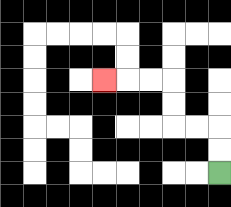{'start': '[9, 7]', 'end': '[4, 3]', 'path_directions': 'U,U,L,L,U,U,L,L,L', 'path_coordinates': '[[9, 7], [9, 6], [9, 5], [8, 5], [7, 5], [7, 4], [7, 3], [6, 3], [5, 3], [4, 3]]'}